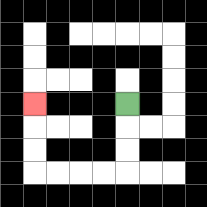{'start': '[5, 4]', 'end': '[1, 4]', 'path_directions': 'D,D,D,L,L,L,L,U,U,U', 'path_coordinates': '[[5, 4], [5, 5], [5, 6], [5, 7], [4, 7], [3, 7], [2, 7], [1, 7], [1, 6], [1, 5], [1, 4]]'}